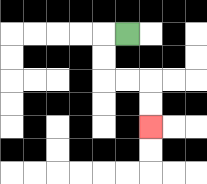{'start': '[5, 1]', 'end': '[6, 5]', 'path_directions': 'L,D,D,R,R,D,D', 'path_coordinates': '[[5, 1], [4, 1], [4, 2], [4, 3], [5, 3], [6, 3], [6, 4], [6, 5]]'}